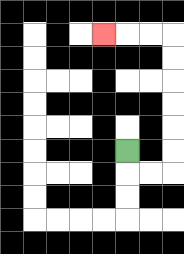{'start': '[5, 6]', 'end': '[4, 1]', 'path_directions': 'D,R,R,U,U,U,U,U,U,L,L,L', 'path_coordinates': '[[5, 6], [5, 7], [6, 7], [7, 7], [7, 6], [7, 5], [7, 4], [7, 3], [7, 2], [7, 1], [6, 1], [5, 1], [4, 1]]'}